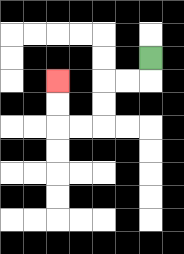{'start': '[6, 2]', 'end': '[2, 3]', 'path_directions': 'D,L,L,D,D,L,L,U,U', 'path_coordinates': '[[6, 2], [6, 3], [5, 3], [4, 3], [4, 4], [4, 5], [3, 5], [2, 5], [2, 4], [2, 3]]'}